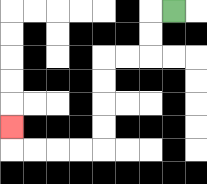{'start': '[7, 0]', 'end': '[0, 5]', 'path_directions': 'L,D,D,L,L,D,D,D,D,L,L,L,L,U', 'path_coordinates': '[[7, 0], [6, 0], [6, 1], [6, 2], [5, 2], [4, 2], [4, 3], [4, 4], [4, 5], [4, 6], [3, 6], [2, 6], [1, 6], [0, 6], [0, 5]]'}